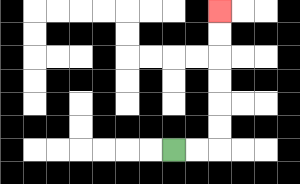{'start': '[7, 6]', 'end': '[9, 0]', 'path_directions': 'R,R,U,U,U,U,U,U', 'path_coordinates': '[[7, 6], [8, 6], [9, 6], [9, 5], [9, 4], [9, 3], [9, 2], [9, 1], [9, 0]]'}